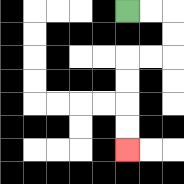{'start': '[5, 0]', 'end': '[5, 6]', 'path_directions': 'R,R,D,D,L,L,D,D,D,D', 'path_coordinates': '[[5, 0], [6, 0], [7, 0], [7, 1], [7, 2], [6, 2], [5, 2], [5, 3], [5, 4], [5, 5], [5, 6]]'}